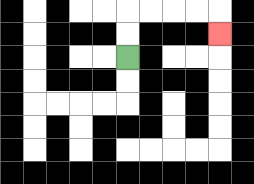{'start': '[5, 2]', 'end': '[9, 1]', 'path_directions': 'U,U,R,R,R,R,D', 'path_coordinates': '[[5, 2], [5, 1], [5, 0], [6, 0], [7, 0], [8, 0], [9, 0], [9, 1]]'}